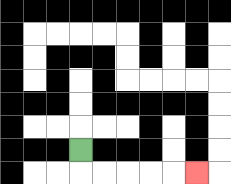{'start': '[3, 6]', 'end': '[8, 7]', 'path_directions': 'D,R,R,R,R,R', 'path_coordinates': '[[3, 6], [3, 7], [4, 7], [5, 7], [6, 7], [7, 7], [8, 7]]'}